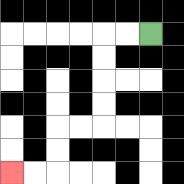{'start': '[6, 1]', 'end': '[0, 7]', 'path_directions': 'L,L,D,D,D,D,L,L,D,D,L,L', 'path_coordinates': '[[6, 1], [5, 1], [4, 1], [4, 2], [4, 3], [4, 4], [4, 5], [3, 5], [2, 5], [2, 6], [2, 7], [1, 7], [0, 7]]'}